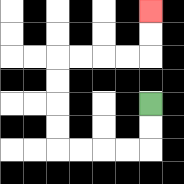{'start': '[6, 4]', 'end': '[6, 0]', 'path_directions': 'D,D,L,L,L,L,U,U,U,U,R,R,R,R,U,U', 'path_coordinates': '[[6, 4], [6, 5], [6, 6], [5, 6], [4, 6], [3, 6], [2, 6], [2, 5], [2, 4], [2, 3], [2, 2], [3, 2], [4, 2], [5, 2], [6, 2], [6, 1], [6, 0]]'}